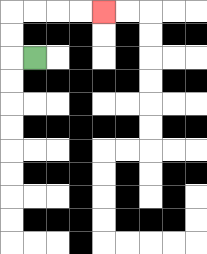{'start': '[1, 2]', 'end': '[4, 0]', 'path_directions': 'L,U,U,R,R,R,R', 'path_coordinates': '[[1, 2], [0, 2], [0, 1], [0, 0], [1, 0], [2, 0], [3, 0], [4, 0]]'}